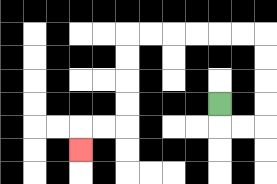{'start': '[9, 4]', 'end': '[3, 6]', 'path_directions': 'D,R,R,U,U,U,U,L,L,L,L,L,L,D,D,D,D,L,L,D', 'path_coordinates': '[[9, 4], [9, 5], [10, 5], [11, 5], [11, 4], [11, 3], [11, 2], [11, 1], [10, 1], [9, 1], [8, 1], [7, 1], [6, 1], [5, 1], [5, 2], [5, 3], [5, 4], [5, 5], [4, 5], [3, 5], [3, 6]]'}